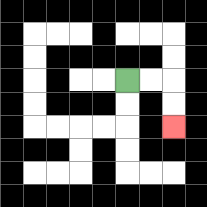{'start': '[5, 3]', 'end': '[7, 5]', 'path_directions': 'R,R,D,D', 'path_coordinates': '[[5, 3], [6, 3], [7, 3], [7, 4], [7, 5]]'}